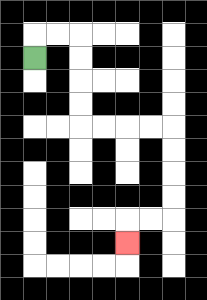{'start': '[1, 2]', 'end': '[5, 10]', 'path_directions': 'U,R,R,D,D,D,D,R,R,R,R,D,D,D,D,L,L,D', 'path_coordinates': '[[1, 2], [1, 1], [2, 1], [3, 1], [3, 2], [3, 3], [3, 4], [3, 5], [4, 5], [5, 5], [6, 5], [7, 5], [7, 6], [7, 7], [7, 8], [7, 9], [6, 9], [5, 9], [5, 10]]'}